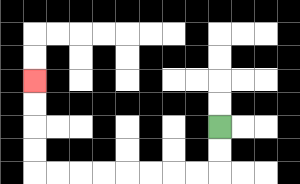{'start': '[9, 5]', 'end': '[1, 3]', 'path_directions': 'D,D,L,L,L,L,L,L,L,L,U,U,U,U', 'path_coordinates': '[[9, 5], [9, 6], [9, 7], [8, 7], [7, 7], [6, 7], [5, 7], [4, 7], [3, 7], [2, 7], [1, 7], [1, 6], [1, 5], [1, 4], [1, 3]]'}